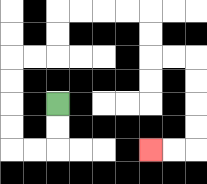{'start': '[2, 4]', 'end': '[6, 6]', 'path_directions': 'D,D,L,L,U,U,U,U,R,R,U,U,R,R,R,R,D,D,R,R,D,D,D,D,L,L', 'path_coordinates': '[[2, 4], [2, 5], [2, 6], [1, 6], [0, 6], [0, 5], [0, 4], [0, 3], [0, 2], [1, 2], [2, 2], [2, 1], [2, 0], [3, 0], [4, 0], [5, 0], [6, 0], [6, 1], [6, 2], [7, 2], [8, 2], [8, 3], [8, 4], [8, 5], [8, 6], [7, 6], [6, 6]]'}